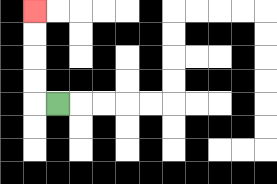{'start': '[2, 4]', 'end': '[1, 0]', 'path_directions': 'L,U,U,U,U', 'path_coordinates': '[[2, 4], [1, 4], [1, 3], [1, 2], [1, 1], [1, 0]]'}